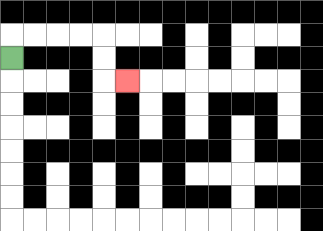{'start': '[0, 2]', 'end': '[5, 3]', 'path_directions': 'U,R,R,R,R,D,D,R', 'path_coordinates': '[[0, 2], [0, 1], [1, 1], [2, 1], [3, 1], [4, 1], [4, 2], [4, 3], [5, 3]]'}